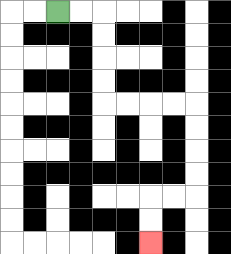{'start': '[2, 0]', 'end': '[6, 10]', 'path_directions': 'R,R,D,D,D,D,R,R,R,R,D,D,D,D,L,L,D,D', 'path_coordinates': '[[2, 0], [3, 0], [4, 0], [4, 1], [4, 2], [4, 3], [4, 4], [5, 4], [6, 4], [7, 4], [8, 4], [8, 5], [8, 6], [8, 7], [8, 8], [7, 8], [6, 8], [6, 9], [6, 10]]'}